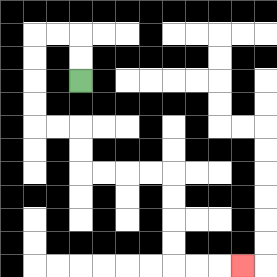{'start': '[3, 3]', 'end': '[10, 11]', 'path_directions': 'U,U,L,L,D,D,D,D,R,R,D,D,R,R,R,R,D,D,D,D,R,R,R', 'path_coordinates': '[[3, 3], [3, 2], [3, 1], [2, 1], [1, 1], [1, 2], [1, 3], [1, 4], [1, 5], [2, 5], [3, 5], [3, 6], [3, 7], [4, 7], [5, 7], [6, 7], [7, 7], [7, 8], [7, 9], [7, 10], [7, 11], [8, 11], [9, 11], [10, 11]]'}